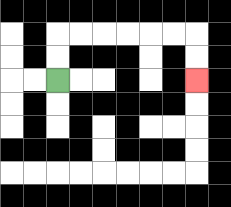{'start': '[2, 3]', 'end': '[8, 3]', 'path_directions': 'U,U,R,R,R,R,R,R,D,D', 'path_coordinates': '[[2, 3], [2, 2], [2, 1], [3, 1], [4, 1], [5, 1], [6, 1], [7, 1], [8, 1], [8, 2], [8, 3]]'}